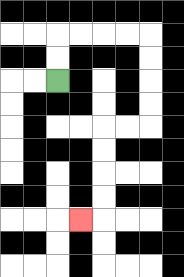{'start': '[2, 3]', 'end': '[3, 9]', 'path_directions': 'U,U,R,R,R,R,D,D,D,D,L,L,D,D,D,D,L', 'path_coordinates': '[[2, 3], [2, 2], [2, 1], [3, 1], [4, 1], [5, 1], [6, 1], [6, 2], [6, 3], [6, 4], [6, 5], [5, 5], [4, 5], [4, 6], [4, 7], [4, 8], [4, 9], [3, 9]]'}